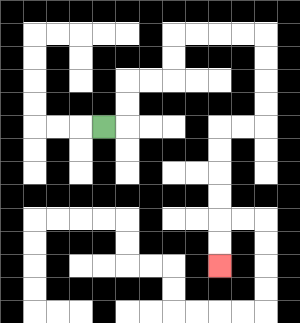{'start': '[4, 5]', 'end': '[9, 11]', 'path_directions': 'R,U,U,R,R,U,U,R,R,R,R,D,D,D,D,L,L,D,D,D,D,D,D', 'path_coordinates': '[[4, 5], [5, 5], [5, 4], [5, 3], [6, 3], [7, 3], [7, 2], [7, 1], [8, 1], [9, 1], [10, 1], [11, 1], [11, 2], [11, 3], [11, 4], [11, 5], [10, 5], [9, 5], [9, 6], [9, 7], [9, 8], [9, 9], [9, 10], [9, 11]]'}